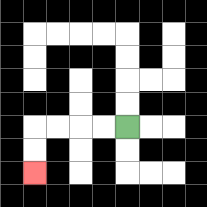{'start': '[5, 5]', 'end': '[1, 7]', 'path_directions': 'L,L,L,L,D,D', 'path_coordinates': '[[5, 5], [4, 5], [3, 5], [2, 5], [1, 5], [1, 6], [1, 7]]'}